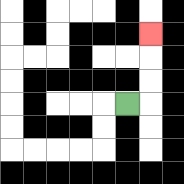{'start': '[5, 4]', 'end': '[6, 1]', 'path_directions': 'R,U,U,U', 'path_coordinates': '[[5, 4], [6, 4], [6, 3], [6, 2], [6, 1]]'}